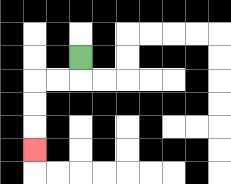{'start': '[3, 2]', 'end': '[1, 6]', 'path_directions': 'D,L,L,D,D,D', 'path_coordinates': '[[3, 2], [3, 3], [2, 3], [1, 3], [1, 4], [1, 5], [1, 6]]'}